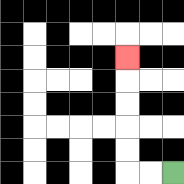{'start': '[7, 7]', 'end': '[5, 2]', 'path_directions': 'L,L,U,U,U,U,U', 'path_coordinates': '[[7, 7], [6, 7], [5, 7], [5, 6], [5, 5], [5, 4], [5, 3], [5, 2]]'}